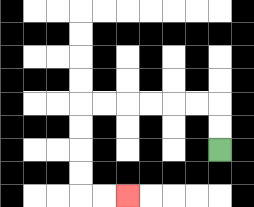{'start': '[9, 6]', 'end': '[5, 8]', 'path_directions': 'U,U,L,L,L,L,L,L,D,D,D,D,R,R', 'path_coordinates': '[[9, 6], [9, 5], [9, 4], [8, 4], [7, 4], [6, 4], [5, 4], [4, 4], [3, 4], [3, 5], [3, 6], [3, 7], [3, 8], [4, 8], [5, 8]]'}